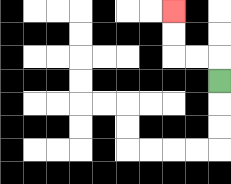{'start': '[9, 3]', 'end': '[7, 0]', 'path_directions': 'U,L,L,U,U', 'path_coordinates': '[[9, 3], [9, 2], [8, 2], [7, 2], [7, 1], [7, 0]]'}